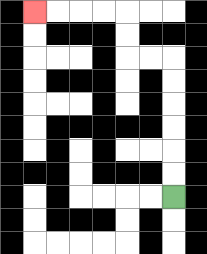{'start': '[7, 8]', 'end': '[1, 0]', 'path_directions': 'U,U,U,U,U,U,L,L,U,U,L,L,L,L', 'path_coordinates': '[[7, 8], [7, 7], [7, 6], [7, 5], [7, 4], [7, 3], [7, 2], [6, 2], [5, 2], [5, 1], [5, 0], [4, 0], [3, 0], [2, 0], [1, 0]]'}